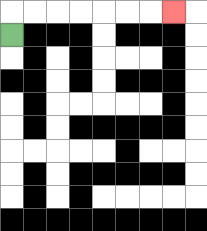{'start': '[0, 1]', 'end': '[7, 0]', 'path_directions': 'U,R,R,R,R,R,R,R', 'path_coordinates': '[[0, 1], [0, 0], [1, 0], [2, 0], [3, 0], [4, 0], [5, 0], [6, 0], [7, 0]]'}